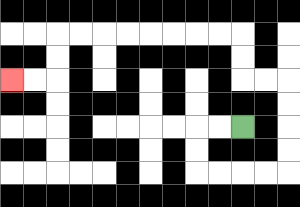{'start': '[10, 5]', 'end': '[0, 3]', 'path_directions': 'L,L,D,D,R,R,R,R,U,U,U,U,L,L,U,U,L,L,L,L,L,L,L,L,D,D,L,L', 'path_coordinates': '[[10, 5], [9, 5], [8, 5], [8, 6], [8, 7], [9, 7], [10, 7], [11, 7], [12, 7], [12, 6], [12, 5], [12, 4], [12, 3], [11, 3], [10, 3], [10, 2], [10, 1], [9, 1], [8, 1], [7, 1], [6, 1], [5, 1], [4, 1], [3, 1], [2, 1], [2, 2], [2, 3], [1, 3], [0, 3]]'}